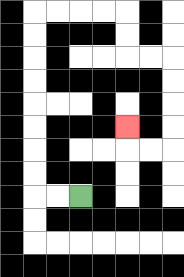{'start': '[3, 8]', 'end': '[5, 5]', 'path_directions': 'L,L,U,U,U,U,U,U,U,U,R,R,R,R,D,D,R,R,D,D,D,D,L,L,U', 'path_coordinates': '[[3, 8], [2, 8], [1, 8], [1, 7], [1, 6], [1, 5], [1, 4], [1, 3], [1, 2], [1, 1], [1, 0], [2, 0], [3, 0], [4, 0], [5, 0], [5, 1], [5, 2], [6, 2], [7, 2], [7, 3], [7, 4], [7, 5], [7, 6], [6, 6], [5, 6], [5, 5]]'}